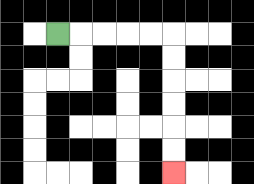{'start': '[2, 1]', 'end': '[7, 7]', 'path_directions': 'R,R,R,R,R,D,D,D,D,D,D', 'path_coordinates': '[[2, 1], [3, 1], [4, 1], [5, 1], [6, 1], [7, 1], [7, 2], [7, 3], [7, 4], [7, 5], [7, 6], [7, 7]]'}